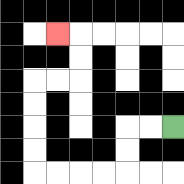{'start': '[7, 5]', 'end': '[2, 1]', 'path_directions': 'L,L,D,D,L,L,L,L,U,U,U,U,R,R,U,U,L', 'path_coordinates': '[[7, 5], [6, 5], [5, 5], [5, 6], [5, 7], [4, 7], [3, 7], [2, 7], [1, 7], [1, 6], [1, 5], [1, 4], [1, 3], [2, 3], [3, 3], [3, 2], [3, 1], [2, 1]]'}